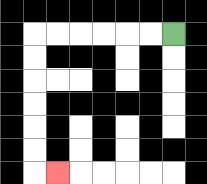{'start': '[7, 1]', 'end': '[2, 7]', 'path_directions': 'L,L,L,L,L,L,D,D,D,D,D,D,R', 'path_coordinates': '[[7, 1], [6, 1], [5, 1], [4, 1], [3, 1], [2, 1], [1, 1], [1, 2], [1, 3], [1, 4], [1, 5], [1, 6], [1, 7], [2, 7]]'}